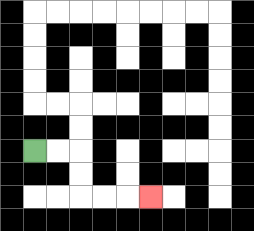{'start': '[1, 6]', 'end': '[6, 8]', 'path_directions': 'R,R,D,D,R,R,R', 'path_coordinates': '[[1, 6], [2, 6], [3, 6], [3, 7], [3, 8], [4, 8], [5, 8], [6, 8]]'}